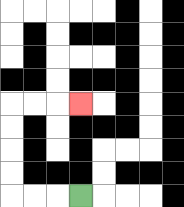{'start': '[3, 8]', 'end': '[3, 4]', 'path_directions': 'L,L,L,U,U,U,U,R,R,R', 'path_coordinates': '[[3, 8], [2, 8], [1, 8], [0, 8], [0, 7], [0, 6], [0, 5], [0, 4], [1, 4], [2, 4], [3, 4]]'}